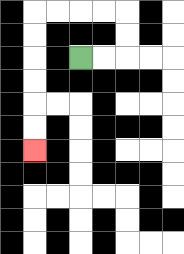{'start': '[3, 2]', 'end': '[1, 6]', 'path_directions': 'R,R,U,U,L,L,L,L,D,D,D,D,D,D', 'path_coordinates': '[[3, 2], [4, 2], [5, 2], [5, 1], [5, 0], [4, 0], [3, 0], [2, 0], [1, 0], [1, 1], [1, 2], [1, 3], [1, 4], [1, 5], [1, 6]]'}